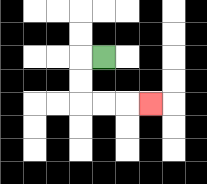{'start': '[4, 2]', 'end': '[6, 4]', 'path_directions': 'L,D,D,R,R,R', 'path_coordinates': '[[4, 2], [3, 2], [3, 3], [3, 4], [4, 4], [5, 4], [6, 4]]'}